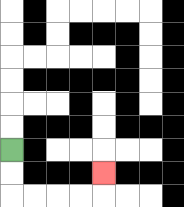{'start': '[0, 6]', 'end': '[4, 7]', 'path_directions': 'D,D,R,R,R,R,U', 'path_coordinates': '[[0, 6], [0, 7], [0, 8], [1, 8], [2, 8], [3, 8], [4, 8], [4, 7]]'}